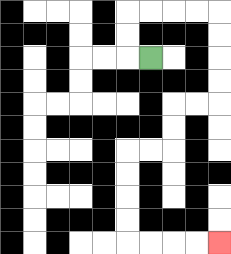{'start': '[6, 2]', 'end': '[9, 10]', 'path_directions': 'L,U,U,R,R,R,R,D,D,D,D,L,L,D,D,L,L,D,D,D,D,R,R,R,R', 'path_coordinates': '[[6, 2], [5, 2], [5, 1], [5, 0], [6, 0], [7, 0], [8, 0], [9, 0], [9, 1], [9, 2], [9, 3], [9, 4], [8, 4], [7, 4], [7, 5], [7, 6], [6, 6], [5, 6], [5, 7], [5, 8], [5, 9], [5, 10], [6, 10], [7, 10], [8, 10], [9, 10]]'}